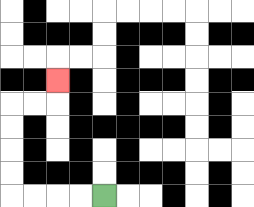{'start': '[4, 8]', 'end': '[2, 3]', 'path_directions': 'L,L,L,L,U,U,U,U,R,R,U', 'path_coordinates': '[[4, 8], [3, 8], [2, 8], [1, 8], [0, 8], [0, 7], [0, 6], [0, 5], [0, 4], [1, 4], [2, 4], [2, 3]]'}